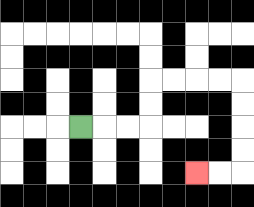{'start': '[3, 5]', 'end': '[8, 7]', 'path_directions': 'R,R,R,U,U,R,R,R,R,D,D,D,D,L,L', 'path_coordinates': '[[3, 5], [4, 5], [5, 5], [6, 5], [6, 4], [6, 3], [7, 3], [8, 3], [9, 3], [10, 3], [10, 4], [10, 5], [10, 6], [10, 7], [9, 7], [8, 7]]'}